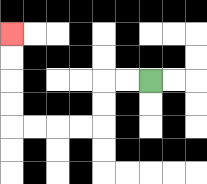{'start': '[6, 3]', 'end': '[0, 1]', 'path_directions': 'L,L,D,D,L,L,L,L,U,U,U,U', 'path_coordinates': '[[6, 3], [5, 3], [4, 3], [4, 4], [4, 5], [3, 5], [2, 5], [1, 5], [0, 5], [0, 4], [0, 3], [0, 2], [0, 1]]'}